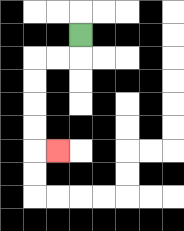{'start': '[3, 1]', 'end': '[2, 6]', 'path_directions': 'D,L,L,D,D,D,D,R', 'path_coordinates': '[[3, 1], [3, 2], [2, 2], [1, 2], [1, 3], [1, 4], [1, 5], [1, 6], [2, 6]]'}